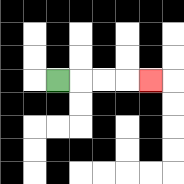{'start': '[2, 3]', 'end': '[6, 3]', 'path_directions': 'R,R,R,R', 'path_coordinates': '[[2, 3], [3, 3], [4, 3], [5, 3], [6, 3]]'}